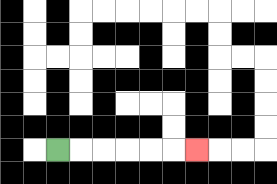{'start': '[2, 6]', 'end': '[8, 6]', 'path_directions': 'R,R,R,R,R,R', 'path_coordinates': '[[2, 6], [3, 6], [4, 6], [5, 6], [6, 6], [7, 6], [8, 6]]'}